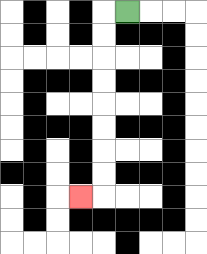{'start': '[5, 0]', 'end': '[3, 8]', 'path_directions': 'L,D,D,D,D,D,D,D,D,L', 'path_coordinates': '[[5, 0], [4, 0], [4, 1], [4, 2], [4, 3], [4, 4], [4, 5], [4, 6], [4, 7], [4, 8], [3, 8]]'}